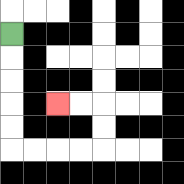{'start': '[0, 1]', 'end': '[2, 4]', 'path_directions': 'D,D,D,D,D,R,R,R,R,U,U,L,L', 'path_coordinates': '[[0, 1], [0, 2], [0, 3], [0, 4], [0, 5], [0, 6], [1, 6], [2, 6], [3, 6], [4, 6], [4, 5], [4, 4], [3, 4], [2, 4]]'}